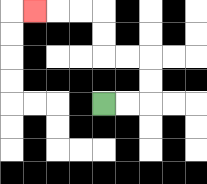{'start': '[4, 4]', 'end': '[1, 0]', 'path_directions': 'R,R,U,U,L,L,U,U,L,L,L', 'path_coordinates': '[[4, 4], [5, 4], [6, 4], [6, 3], [6, 2], [5, 2], [4, 2], [4, 1], [4, 0], [3, 0], [2, 0], [1, 0]]'}